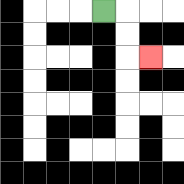{'start': '[4, 0]', 'end': '[6, 2]', 'path_directions': 'R,D,D,R', 'path_coordinates': '[[4, 0], [5, 0], [5, 1], [5, 2], [6, 2]]'}